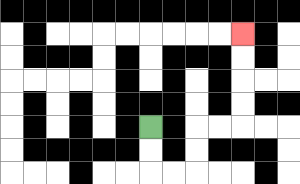{'start': '[6, 5]', 'end': '[10, 1]', 'path_directions': 'D,D,R,R,U,U,R,R,U,U,U,U', 'path_coordinates': '[[6, 5], [6, 6], [6, 7], [7, 7], [8, 7], [8, 6], [8, 5], [9, 5], [10, 5], [10, 4], [10, 3], [10, 2], [10, 1]]'}